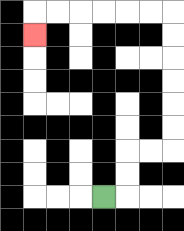{'start': '[4, 8]', 'end': '[1, 1]', 'path_directions': 'R,U,U,R,R,U,U,U,U,U,U,L,L,L,L,L,L,D', 'path_coordinates': '[[4, 8], [5, 8], [5, 7], [5, 6], [6, 6], [7, 6], [7, 5], [7, 4], [7, 3], [7, 2], [7, 1], [7, 0], [6, 0], [5, 0], [4, 0], [3, 0], [2, 0], [1, 0], [1, 1]]'}